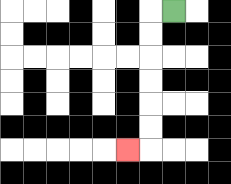{'start': '[7, 0]', 'end': '[5, 6]', 'path_directions': 'L,D,D,D,D,D,D,L', 'path_coordinates': '[[7, 0], [6, 0], [6, 1], [6, 2], [6, 3], [6, 4], [6, 5], [6, 6], [5, 6]]'}